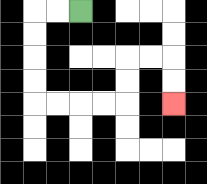{'start': '[3, 0]', 'end': '[7, 4]', 'path_directions': 'L,L,D,D,D,D,R,R,R,R,U,U,R,R,D,D', 'path_coordinates': '[[3, 0], [2, 0], [1, 0], [1, 1], [1, 2], [1, 3], [1, 4], [2, 4], [3, 4], [4, 4], [5, 4], [5, 3], [5, 2], [6, 2], [7, 2], [7, 3], [7, 4]]'}